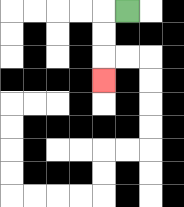{'start': '[5, 0]', 'end': '[4, 3]', 'path_directions': 'L,D,D,D', 'path_coordinates': '[[5, 0], [4, 0], [4, 1], [4, 2], [4, 3]]'}